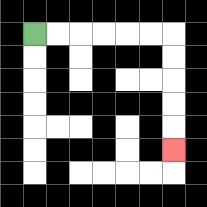{'start': '[1, 1]', 'end': '[7, 6]', 'path_directions': 'R,R,R,R,R,R,D,D,D,D,D', 'path_coordinates': '[[1, 1], [2, 1], [3, 1], [4, 1], [5, 1], [6, 1], [7, 1], [7, 2], [7, 3], [7, 4], [7, 5], [7, 6]]'}